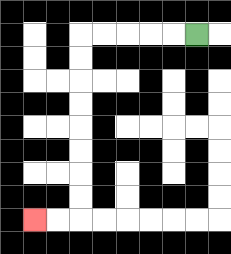{'start': '[8, 1]', 'end': '[1, 9]', 'path_directions': 'L,L,L,L,L,D,D,D,D,D,D,D,D,L,L', 'path_coordinates': '[[8, 1], [7, 1], [6, 1], [5, 1], [4, 1], [3, 1], [3, 2], [3, 3], [3, 4], [3, 5], [3, 6], [3, 7], [3, 8], [3, 9], [2, 9], [1, 9]]'}